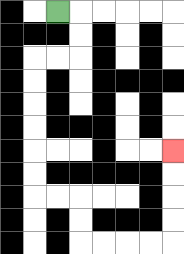{'start': '[2, 0]', 'end': '[7, 6]', 'path_directions': 'R,D,D,L,L,D,D,D,D,D,D,R,R,D,D,R,R,R,R,U,U,U,U', 'path_coordinates': '[[2, 0], [3, 0], [3, 1], [3, 2], [2, 2], [1, 2], [1, 3], [1, 4], [1, 5], [1, 6], [1, 7], [1, 8], [2, 8], [3, 8], [3, 9], [3, 10], [4, 10], [5, 10], [6, 10], [7, 10], [7, 9], [7, 8], [7, 7], [7, 6]]'}